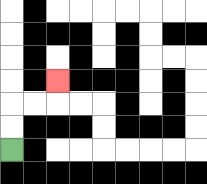{'start': '[0, 6]', 'end': '[2, 3]', 'path_directions': 'U,U,R,R,U', 'path_coordinates': '[[0, 6], [0, 5], [0, 4], [1, 4], [2, 4], [2, 3]]'}